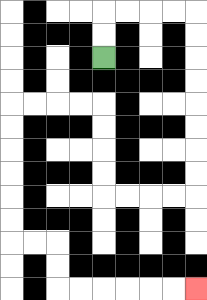{'start': '[4, 2]', 'end': '[8, 12]', 'path_directions': 'U,U,R,R,R,R,D,D,D,D,D,D,D,D,L,L,L,L,U,U,U,U,L,L,L,L,D,D,D,D,D,D,R,R,D,D,R,R,R,R,R,R', 'path_coordinates': '[[4, 2], [4, 1], [4, 0], [5, 0], [6, 0], [7, 0], [8, 0], [8, 1], [8, 2], [8, 3], [8, 4], [8, 5], [8, 6], [8, 7], [8, 8], [7, 8], [6, 8], [5, 8], [4, 8], [4, 7], [4, 6], [4, 5], [4, 4], [3, 4], [2, 4], [1, 4], [0, 4], [0, 5], [0, 6], [0, 7], [0, 8], [0, 9], [0, 10], [1, 10], [2, 10], [2, 11], [2, 12], [3, 12], [4, 12], [5, 12], [6, 12], [7, 12], [8, 12]]'}